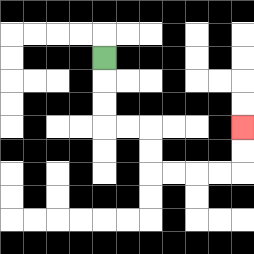{'start': '[4, 2]', 'end': '[10, 5]', 'path_directions': 'D,D,D,R,R,D,D,R,R,R,R,U,U', 'path_coordinates': '[[4, 2], [4, 3], [4, 4], [4, 5], [5, 5], [6, 5], [6, 6], [6, 7], [7, 7], [8, 7], [9, 7], [10, 7], [10, 6], [10, 5]]'}